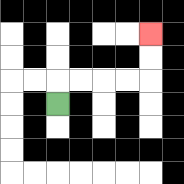{'start': '[2, 4]', 'end': '[6, 1]', 'path_directions': 'U,R,R,R,R,U,U', 'path_coordinates': '[[2, 4], [2, 3], [3, 3], [4, 3], [5, 3], [6, 3], [6, 2], [6, 1]]'}